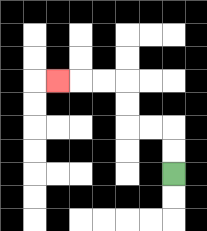{'start': '[7, 7]', 'end': '[2, 3]', 'path_directions': 'U,U,L,L,U,U,L,L,L', 'path_coordinates': '[[7, 7], [7, 6], [7, 5], [6, 5], [5, 5], [5, 4], [5, 3], [4, 3], [3, 3], [2, 3]]'}